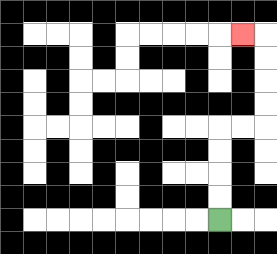{'start': '[9, 9]', 'end': '[10, 1]', 'path_directions': 'U,U,U,U,R,R,U,U,U,U,L', 'path_coordinates': '[[9, 9], [9, 8], [9, 7], [9, 6], [9, 5], [10, 5], [11, 5], [11, 4], [11, 3], [11, 2], [11, 1], [10, 1]]'}